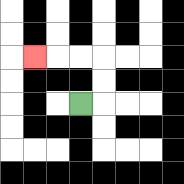{'start': '[3, 4]', 'end': '[1, 2]', 'path_directions': 'R,U,U,L,L,L', 'path_coordinates': '[[3, 4], [4, 4], [4, 3], [4, 2], [3, 2], [2, 2], [1, 2]]'}